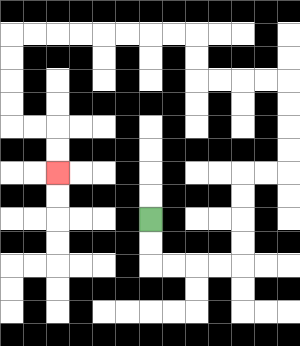{'start': '[6, 9]', 'end': '[2, 7]', 'path_directions': 'D,D,R,R,R,R,U,U,U,U,R,R,U,U,U,U,L,L,L,L,U,U,L,L,L,L,L,L,L,L,D,D,D,D,R,R,D,D', 'path_coordinates': '[[6, 9], [6, 10], [6, 11], [7, 11], [8, 11], [9, 11], [10, 11], [10, 10], [10, 9], [10, 8], [10, 7], [11, 7], [12, 7], [12, 6], [12, 5], [12, 4], [12, 3], [11, 3], [10, 3], [9, 3], [8, 3], [8, 2], [8, 1], [7, 1], [6, 1], [5, 1], [4, 1], [3, 1], [2, 1], [1, 1], [0, 1], [0, 2], [0, 3], [0, 4], [0, 5], [1, 5], [2, 5], [2, 6], [2, 7]]'}